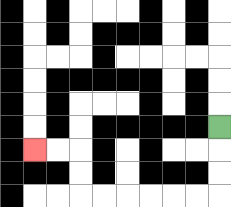{'start': '[9, 5]', 'end': '[1, 6]', 'path_directions': 'D,D,D,L,L,L,L,L,L,U,U,L,L', 'path_coordinates': '[[9, 5], [9, 6], [9, 7], [9, 8], [8, 8], [7, 8], [6, 8], [5, 8], [4, 8], [3, 8], [3, 7], [3, 6], [2, 6], [1, 6]]'}